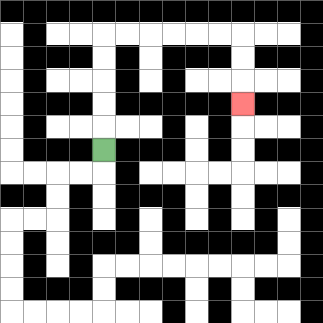{'start': '[4, 6]', 'end': '[10, 4]', 'path_directions': 'U,U,U,U,U,R,R,R,R,R,R,D,D,D', 'path_coordinates': '[[4, 6], [4, 5], [4, 4], [4, 3], [4, 2], [4, 1], [5, 1], [6, 1], [7, 1], [8, 1], [9, 1], [10, 1], [10, 2], [10, 3], [10, 4]]'}